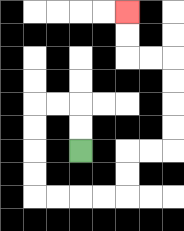{'start': '[3, 6]', 'end': '[5, 0]', 'path_directions': 'U,U,L,L,D,D,D,D,R,R,R,R,U,U,R,R,U,U,U,U,L,L,U,U', 'path_coordinates': '[[3, 6], [3, 5], [3, 4], [2, 4], [1, 4], [1, 5], [1, 6], [1, 7], [1, 8], [2, 8], [3, 8], [4, 8], [5, 8], [5, 7], [5, 6], [6, 6], [7, 6], [7, 5], [7, 4], [7, 3], [7, 2], [6, 2], [5, 2], [5, 1], [5, 0]]'}